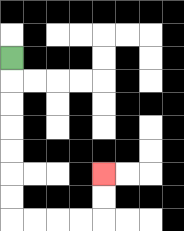{'start': '[0, 2]', 'end': '[4, 7]', 'path_directions': 'D,D,D,D,D,D,D,R,R,R,R,U,U', 'path_coordinates': '[[0, 2], [0, 3], [0, 4], [0, 5], [0, 6], [0, 7], [0, 8], [0, 9], [1, 9], [2, 9], [3, 9], [4, 9], [4, 8], [4, 7]]'}